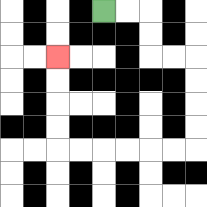{'start': '[4, 0]', 'end': '[2, 2]', 'path_directions': 'R,R,D,D,R,R,D,D,D,D,L,L,L,L,L,L,U,U,U,U', 'path_coordinates': '[[4, 0], [5, 0], [6, 0], [6, 1], [6, 2], [7, 2], [8, 2], [8, 3], [8, 4], [8, 5], [8, 6], [7, 6], [6, 6], [5, 6], [4, 6], [3, 6], [2, 6], [2, 5], [2, 4], [2, 3], [2, 2]]'}